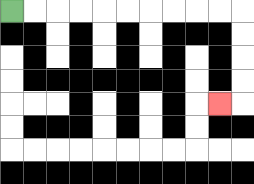{'start': '[0, 0]', 'end': '[9, 4]', 'path_directions': 'R,R,R,R,R,R,R,R,R,R,D,D,D,D,L', 'path_coordinates': '[[0, 0], [1, 0], [2, 0], [3, 0], [4, 0], [5, 0], [6, 0], [7, 0], [8, 0], [9, 0], [10, 0], [10, 1], [10, 2], [10, 3], [10, 4], [9, 4]]'}